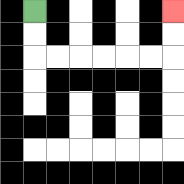{'start': '[1, 0]', 'end': '[7, 0]', 'path_directions': 'D,D,R,R,R,R,R,R,U,U', 'path_coordinates': '[[1, 0], [1, 1], [1, 2], [2, 2], [3, 2], [4, 2], [5, 2], [6, 2], [7, 2], [7, 1], [7, 0]]'}